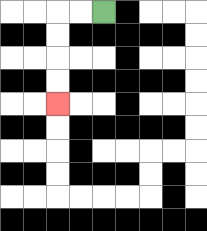{'start': '[4, 0]', 'end': '[2, 4]', 'path_directions': 'L,L,D,D,D,D', 'path_coordinates': '[[4, 0], [3, 0], [2, 0], [2, 1], [2, 2], [2, 3], [2, 4]]'}